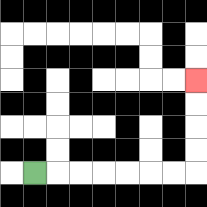{'start': '[1, 7]', 'end': '[8, 3]', 'path_directions': 'R,R,R,R,R,R,R,U,U,U,U', 'path_coordinates': '[[1, 7], [2, 7], [3, 7], [4, 7], [5, 7], [6, 7], [7, 7], [8, 7], [8, 6], [8, 5], [8, 4], [8, 3]]'}